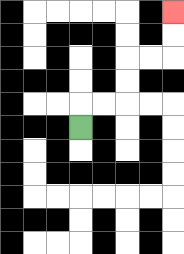{'start': '[3, 5]', 'end': '[7, 0]', 'path_directions': 'U,R,R,U,U,R,R,U,U', 'path_coordinates': '[[3, 5], [3, 4], [4, 4], [5, 4], [5, 3], [5, 2], [6, 2], [7, 2], [7, 1], [7, 0]]'}